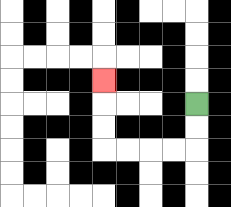{'start': '[8, 4]', 'end': '[4, 3]', 'path_directions': 'D,D,L,L,L,L,U,U,U', 'path_coordinates': '[[8, 4], [8, 5], [8, 6], [7, 6], [6, 6], [5, 6], [4, 6], [4, 5], [4, 4], [4, 3]]'}